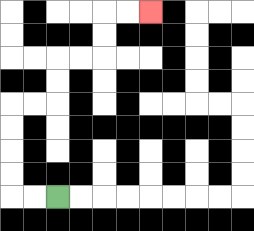{'start': '[2, 8]', 'end': '[6, 0]', 'path_directions': 'L,L,U,U,U,U,R,R,U,U,R,R,U,U,R,R', 'path_coordinates': '[[2, 8], [1, 8], [0, 8], [0, 7], [0, 6], [0, 5], [0, 4], [1, 4], [2, 4], [2, 3], [2, 2], [3, 2], [4, 2], [4, 1], [4, 0], [5, 0], [6, 0]]'}